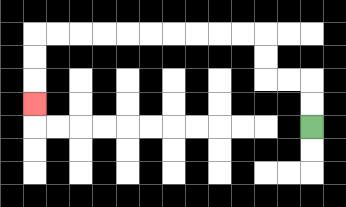{'start': '[13, 5]', 'end': '[1, 4]', 'path_directions': 'U,U,L,L,U,U,L,L,L,L,L,L,L,L,L,L,D,D,D', 'path_coordinates': '[[13, 5], [13, 4], [13, 3], [12, 3], [11, 3], [11, 2], [11, 1], [10, 1], [9, 1], [8, 1], [7, 1], [6, 1], [5, 1], [4, 1], [3, 1], [2, 1], [1, 1], [1, 2], [1, 3], [1, 4]]'}